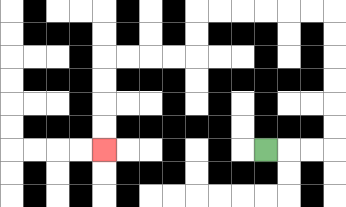{'start': '[11, 6]', 'end': '[4, 6]', 'path_directions': 'R,R,R,U,U,U,U,U,U,L,L,L,L,L,L,D,D,L,L,L,L,D,D,D,D', 'path_coordinates': '[[11, 6], [12, 6], [13, 6], [14, 6], [14, 5], [14, 4], [14, 3], [14, 2], [14, 1], [14, 0], [13, 0], [12, 0], [11, 0], [10, 0], [9, 0], [8, 0], [8, 1], [8, 2], [7, 2], [6, 2], [5, 2], [4, 2], [4, 3], [4, 4], [4, 5], [4, 6]]'}